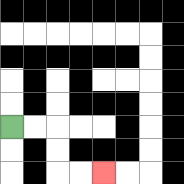{'start': '[0, 5]', 'end': '[4, 7]', 'path_directions': 'R,R,D,D,R,R', 'path_coordinates': '[[0, 5], [1, 5], [2, 5], [2, 6], [2, 7], [3, 7], [4, 7]]'}